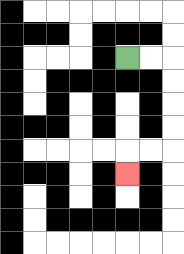{'start': '[5, 2]', 'end': '[5, 7]', 'path_directions': 'R,R,D,D,D,D,L,L,D', 'path_coordinates': '[[5, 2], [6, 2], [7, 2], [7, 3], [7, 4], [7, 5], [7, 6], [6, 6], [5, 6], [5, 7]]'}